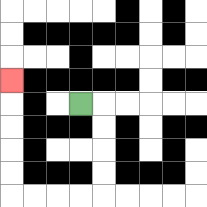{'start': '[3, 4]', 'end': '[0, 3]', 'path_directions': 'R,D,D,D,D,L,L,L,L,U,U,U,U,U', 'path_coordinates': '[[3, 4], [4, 4], [4, 5], [4, 6], [4, 7], [4, 8], [3, 8], [2, 8], [1, 8], [0, 8], [0, 7], [0, 6], [0, 5], [0, 4], [0, 3]]'}